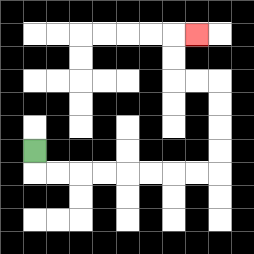{'start': '[1, 6]', 'end': '[8, 1]', 'path_directions': 'D,R,R,R,R,R,R,R,R,U,U,U,U,L,L,U,U,R', 'path_coordinates': '[[1, 6], [1, 7], [2, 7], [3, 7], [4, 7], [5, 7], [6, 7], [7, 7], [8, 7], [9, 7], [9, 6], [9, 5], [9, 4], [9, 3], [8, 3], [7, 3], [7, 2], [7, 1], [8, 1]]'}